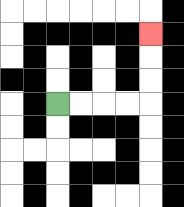{'start': '[2, 4]', 'end': '[6, 1]', 'path_directions': 'R,R,R,R,U,U,U', 'path_coordinates': '[[2, 4], [3, 4], [4, 4], [5, 4], [6, 4], [6, 3], [6, 2], [6, 1]]'}